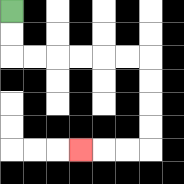{'start': '[0, 0]', 'end': '[3, 6]', 'path_directions': 'D,D,R,R,R,R,R,R,D,D,D,D,L,L,L', 'path_coordinates': '[[0, 0], [0, 1], [0, 2], [1, 2], [2, 2], [3, 2], [4, 2], [5, 2], [6, 2], [6, 3], [6, 4], [6, 5], [6, 6], [5, 6], [4, 6], [3, 6]]'}